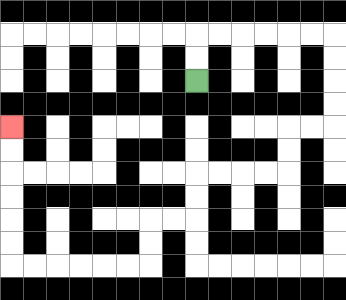{'start': '[8, 3]', 'end': '[0, 5]', 'path_directions': 'U,U,R,R,R,R,R,R,D,D,D,D,L,L,D,D,L,L,L,L,D,D,L,L,D,D,L,L,L,L,L,L,U,U,U,U,U,U', 'path_coordinates': '[[8, 3], [8, 2], [8, 1], [9, 1], [10, 1], [11, 1], [12, 1], [13, 1], [14, 1], [14, 2], [14, 3], [14, 4], [14, 5], [13, 5], [12, 5], [12, 6], [12, 7], [11, 7], [10, 7], [9, 7], [8, 7], [8, 8], [8, 9], [7, 9], [6, 9], [6, 10], [6, 11], [5, 11], [4, 11], [3, 11], [2, 11], [1, 11], [0, 11], [0, 10], [0, 9], [0, 8], [0, 7], [0, 6], [0, 5]]'}